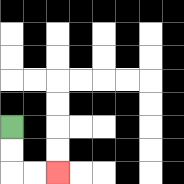{'start': '[0, 5]', 'end': '[2, 7]', 'path_directions': 'D,D,R,R', 'path_coordinates': '[[0, 5], [0, 6], [0, 7], [1, 7], [2, 7]]'}